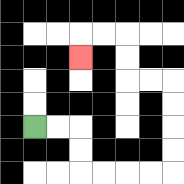{'start': '[1, 5]', 'end': '[3, 2]', 'path_directions': 'R,R,D,D,R,R,R,R,U,U,U,U,L,L,U,U,L,L,D', 'path_coordinates': '[[1, 5], [2, 5], [3, 5], [3, 6], [3, 7], [4, 7], [5, 7], [6, 7], [7, 7], [7, 6], [7, 5], [7, 4], [7, 3], [6, 3], [5, 3], [5, 2], [5, 1], [4, 1], [3, 1], [3, 2]]'}